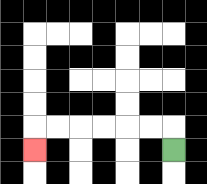{'start': '[7, 6]', 'end': '[1, 6]', 'path_directions': 'U,L,L,L,L,L,L,D', 'path_coordinates': '[[7, 6], [7, 5], [6, 5], [5, 5], [4, 5], [3, 5], [2, 5], [1, 5], [1, 6]]'}